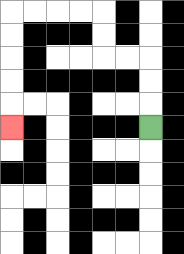{'start': '[6, 5]', 'end': '[0, 5]', 'path_directions': 'U,U,U,L,L,U,U,L,L,L,L,D,D,D,D,D', 'path_coordinates': '[[6, 5], [6, 4], [6, 3], [6, 2], [5, 2], [4, 2], [4, 1], [4, 0], [3, 0], [2, 0], [1, 0], [0, 0], [0, 1], [0, 2], [0, 3], [0, 4], [0, 5]]'}